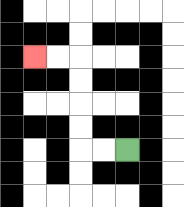{'start': '[5, 6]', 'end': '[1, 2]', 'path_directions': 'L,L,U,U,U,U,L,L', 'path_coordinates': '[[5, 6], [4, 6], [3, 6], [3, 5], [3, 4], [3, 3], [3, 2], [2, 2], [1, 2]]'}